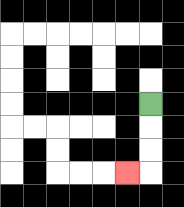{'start': '[6, 4]', 'end': '[5, 7]', 'path_directions': 'D,D,D,L', 'path_coordinates': '[[6, 4], [6, 5], [6, 6], [6, 7], [5, 7]]'}